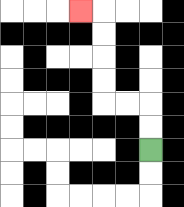{'start': '[6, 6]', 'end': '[3, 0]', 'path_directions': 'U,U,L,L,U,U,U,U,L', 'path_coordinates': '[[6, 6], [6, 5], [6, 4], [5, 4], [4, 4], [4, 3], [4, 2], [4, 1], [4, 0], [3, 0]]'}